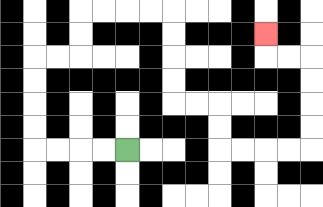{'start': '[5, 6]', 'end': '[11, 1]', 'path_directions': 'L,L,L,L,U,U,U,U,R,R,U,U,R,R,R,R,D,D,D,D,R,R,D,D,R,R,R,R,U,U,U,U,L,L,U', 'path_coordinates': '[[5, 6], [4, 6], [3, 6], [2, 6], [1, 6], [1, 5], [1, 4], [1, 3], [1, 2], [2, 2], [3, 2], [3, 1], [3, 0], [4, 0], [5, 0], [6, 0], [7, 0], [7, 1], [7, 2], [7, 3], [7, 4], [8, 4], [9, 4], [9, 5], [9, 6], [10, 6], [11, 6], [12, 6], [13, 6], [13, 5], [13, 4], [13, 3], [13, 2], [12, 2], [11, 2], [11, 1]]'}